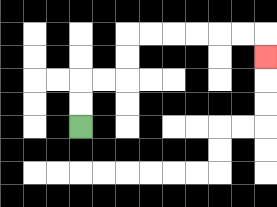{'start': '[3, 5]', 'end': '[11, 2]', 'path_directions': 'U,U,R,R,U,U,R,R,R,R,R,R,D', 'path_coordinates': '[[3, 5], [3, 4], [3, 3], [4, 3], [5, 3], [5, 2], [5, 1], [6, 1], [7, 1], [8, 1], [9, 1], [10, 1], [11, 1], [11, 2]]'}